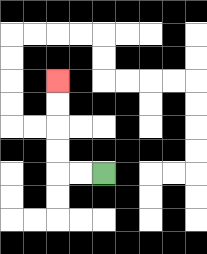{'start': '[4, 7]', 'end': '[2, 3]', 'path_directions': 'L,L,U,U,U,U', 'path_coordinates': '[[4, 7], [3, 7], [2, 7], [2, 6], [2, 5], [2, 4], [2, 3]]'}